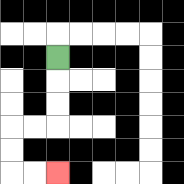{'start': '[2, 2]', 'end': '[2, 7]', 'path_directions': 'D,D,D,L,L,D,D,R,R', 'path_coordinates': '[[2, 2], [2, 3], [2, 4], [2, 5], [1, 5], [0, 5], [0, 6], [0, 7], [1, 7], [2, 7]]'}